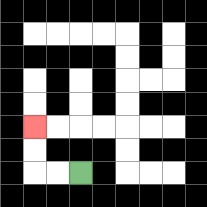{'start': '[3, 7]', 'end': '[1, 5]', 'path_directions': 'L,L,U,U', 'path_coordinates': '[[3, 7], [2, 7], [1, 7], [1, 6], [1, 5]]'}